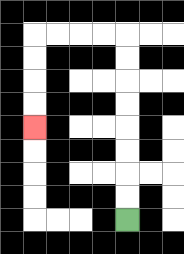{'start': '[5, 9]', 'end': '[1, 5]', 'path_directions': 'U,U,U,U,U,U,U,U,L,L,L,L,D,D,D,D', 'path_coordinates': '[[5, 9], [5, 8], [5, 7], [5, 6], [5, 5], [5, 4], [5, 3], [5, 2], [5, 1], [4, 1], [3, 1], [2, 1], [1, 1], [1, 2], [1, 3], [1, 4], [1, 5]]'}